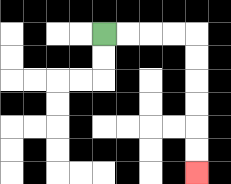{'start': '[4, 1]', 'end': '[8, 7]', 'path_directions': 'R,R,R,R,D,D,D,D,D,D', 'path_coordinates': '[[4, 1], [5, 1], [6, 1], [7, 1], [8, 1], [8, 2], [8, 3], [8, 4], [8, 5], [8, 6], [8, 7]]'}